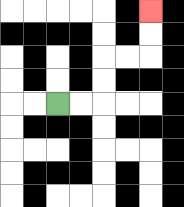{'start': '[2, 4]', 'end': '[6, 0]', 'path_directions': 'R,R,U,U,R,R,U,U', 'path_coordinates': '[[2, 4], [3, 4], [4, 4], [4, 3], [4, 2], [5, 2], [6, 2], [6, 1], [6, 0]]'}